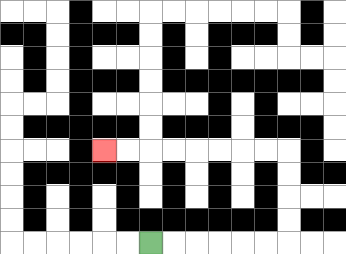{'start': '[6, 10]', 'end': '[4, 6]', 'path_directions': 'R,R,R,R,R,R,U,U,U,U,L,L,L,L,L,L,L,L', 'path_coordinates': '[[6, 10], [7, 10], [8, 10], [9, 10], [10, 10], [11, 10], [12, 10], [12, 9], [12, 8], [12, 7], [12, 6], [11, 6], [10, 6], [9, 6], [8, 6], [7, 6], [6, 6], [5, 6], [4, 6]]'}